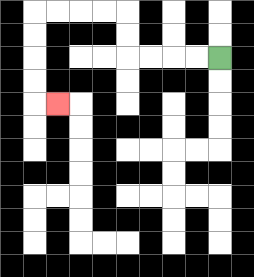{'start': '[9, 2]', 'end': '[2, 4]', 'path_directions': 'L,L,L,L,U,U,L,L,L,L,D,D,D,D,R', 'path_coordinates': '[[9, 2], [8, 2], [7, 2], [6, 2], [5, 2], [5, 1], [5, 0], [4, 0], [3, 0], [2, 0], [1, 0], [1, 1], [1, 2], [1, 3], [1, 4], [2, 4]]'}